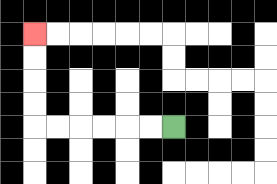{'start': '[7, 5]', 'end': '[1, 1]', 'path_directions': 'L,L,L,L,L,L,U,U,U,U', 'path_coordinates': '[[7, 5], [6, 5], [5, 5], [4, 5], [3, 5], [2, 5], [1, 5], [1, 4], [1, 3], [1, 2], [1, 1]]'}